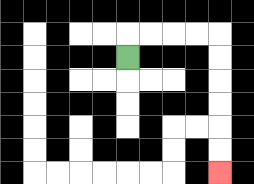{'start': '[5, 2]', 'end': '[9, 7]', 'path_directions': 'U,R,R,R,R,D,D,D,D,D,D', 'path_coordinates': '[[5, 2], [5, 1], [6, 1], [7, 1], [8, 1], [9, 1], [9, 2], [9, 3], [9, 4], [9, 5], [9, 6], [9, 7]]'}